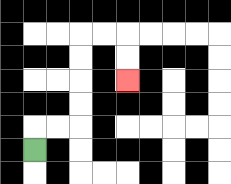{'start': '[1, 6]', 'end': '[5, 3]', 'path_directions': 'U,R,R,U,U,U,U,R,R,D,D', 'path_coordinates': '[[1, 6], [1, 5], [2, 5], [3, 5], [3, 4], [3, 3], [3, 2], [3, 1], [4, 1], [5, 1], [5, 2], [5, 3]]'}